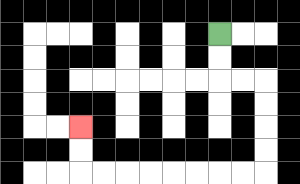{'start': '[9, 1]', 'end': '[3, 5]', 'path_directions': 'D,D,R,R,D,D,D,D,L,L,L,L,L,L,L,L,U,U', 'path_coordinates': '[[9, 1], [9, 2], [9, 3], [10, 3], [11, 3], [11, 4], [11, 5], [11, 6], [11, 7], [10, 7], [9, 7], [8, 7], [7, 7], [6, 7], [5, 7], [4, 7], [3, 7], [3, 6], [3, 5]]'}